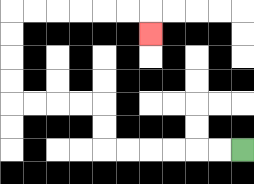{'start': '[10, 6]', 'end': '[6, 1]', 'path_directions': 'L,L,L,L,L,L,U,U,L,L,L,L,U,U,U,U,R,R,R,R,R,R,D', 'path_coordinates': '[[10, 6], [9, 6], [8, 6], [7, 6], [6, 6], [5, 6], [4, 6], [4, 5], [4, 4], [3, 4], [2, 4], [1, 4], [0, 4], [0, 3], [0, 2], [0, 1], [0, 0], [1, 0], [2, 0], [3, 0], [4, 0], [5, 0], [6, 0], [6, 1]]'}